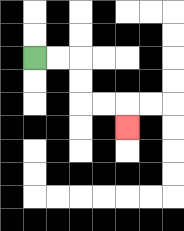{'start': '[1, 2]', 'end': '[5, 5]', 'path_directions': 'R,R,D,D,R,R,D', 'path_coordinates': '[[1, 2], [2, 2], [3, 2], [3, 3], [3, 4], [4, 4], [5, 4], [5, 5]]'}